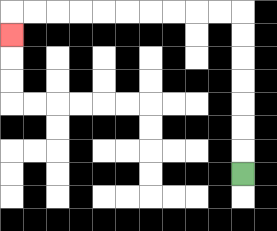{'start': '[10, 7]', 'end': '[0, 1]', 'path_directions': 'U,U,U,U,U,U,U,L,L,L,L,L,L,L,L,L,L,D', 'path_coordinates': '[[10, 7], [10, 6], [10, 5], [10, 4], [10, 3], [10, 2], [10, 1], [10, 0], [9, 0], [8, 0], [7, 0], [6, 0], [5, 0], [4, 0], [3, 0], [2, 0], [1, 0], [0, 0], [0, 1]]'}